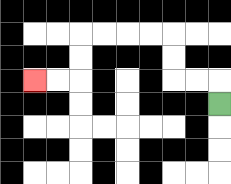{'start': '[9, 4]', 'end': '[1, 3]', 'path_directions': 'U,L,L,U,U,L,L,L,L,D,D,L,L', 'path_coordinates': '[[9, 4], [9, 3], [8, 3], [7, 3], [7, 2], [7, 1], [6, 1], [5, 1], [4, 1], [3, 1], [3, 2], [3, 3], [2, 3], [1, 3]]'}